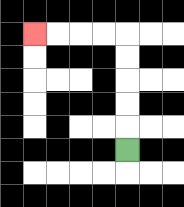{'start': '[5, 6]', 'end': '[1, 1]', 'path_directions': 'U,U,U,U,U,L,L,L,L', 'path_coordinates': '[[5, 6], [5, 5], [5, 4], [5, 3], [5, 2], [5, 1], [4, 1], [3, 1], [2, 1], [1, 1]]'}